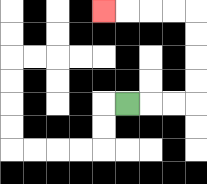{'start': '[5, 4]', 'end': '[4, 0]', 'path_directions': 'R,R,R,U,U,U,U,L,L,L,L', 'path_coordinates': '[[5, 4], [6, 4], [7, 4], [8, 4], [8, 3], [8, 2], [8, 1], [8, 0], [7, 0], [6, 0], [5, 0], [4, 0]]'}